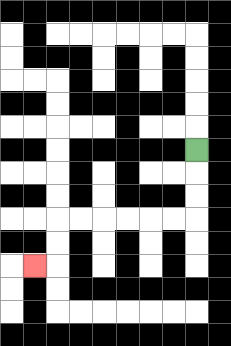{'start': '[8, 6]', 'end': '[1, 11]', 'path_directions': 'D,D,D,L,L,L,L,L,L,D,D,L', 'path_coordinates': '[[8, 6], [8, 7], [8, 8], [8, 9], [7, 9], [6, 9], [5, 9], [4, 9], [3, 9], [2, 9], [2, 10], [2, 11], [1, 11]]'}